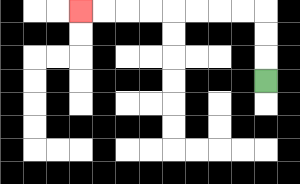{'start': '[11, 3]', 'end': '[3, 0]', 'path_directions': 'U,U,U,L,L,L,L,L,L,L,L', 'path_coordinates': '[[11, 3], [11, 2], [11, 1], [11, 0], [10, 0], [9, 0], [8, 0], [7, 0], [6, 0], [5, 0], [4, 0], [3, 0]]'}